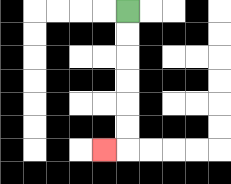{'start': '[5, 0]', 'end': '[4, 6]', 'path_directions': 'D,D,D,D,D,D,L', 'path_coordinates': '[[5, 0], [5, 1], [5, 2], [5, 3], [5, 4], [5, 5], [5, 6], [4, 6]]'}